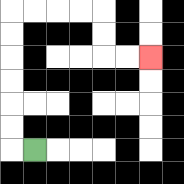{'start': '[1, 6]', 'end': '[6, 2]', 'path_directions': 'L,U,U,U,U,U,U,R,R,R,R,D,D,R,R', 'path_coordinates': '[[1, 6], [0, 6], [0, 5], [0, 4], [0, 3], [0, 2], [0, 1], [0, 0], [1, 0], [2, 0], [3, 0], [4, 0], [4, 1], [4, 2], [5, 2], [6, 2]]'}